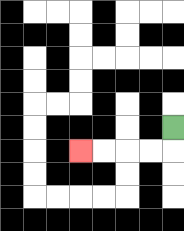{'start': '[7, 5]', 'end': '[3, 6]', 'path_directions': 'D,L,L,L,L', 'path_coordinates': '[[7, 5], [7, 6], [6, 6], [5, 6], [4, 6], [3, 6]]'}